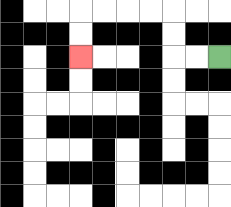{'start': '[9, 2]', 'end': '[3, 2]', 'path_directions': 'L,L,U,U,L,L,L,L,D,D', 'path_coordinates': '[[9, 2], [8, 2], [7, 2], [7, 1], [7, 0], [6, 0], [5, 0], [4, 0], [3, 0], [3, 1], [3, 2]]'}